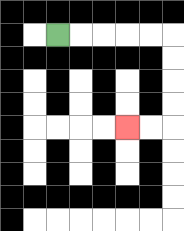{'start': '[2, 1]', 'end': '[5, 5]', 'path_directions': 'R,R,R,R,R,D,D,D,D,L,L', 'path_coordinates': '[[2, 1], [3, 1], [4, 1], [5, 1], [6, 1], [7, 1], [7, 2], [7, 3], [7, 4], [7, 5], [6, 5], [5, 5]]'}